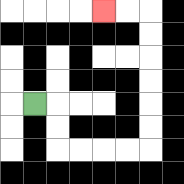{'start': '[1, 4]', 'end': '[4, 0]', 'path_directions': 'R,D,D,R,R,R,R,U,U,U,U,U,U,L,L', 'path_coordinates': '[[1, 4], [2, 4], [2, 5], [2, 6], [3, 6], [4, 6], [5, 6], [6, 6], [6, 5], [6, 4], [6, 3], [6, 2], [6, 1], [6, 0], [5, 0], [4, 0]]'}